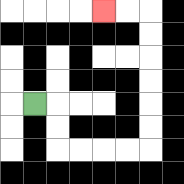{'start': '[1, 4]', 'end': '[4, 0]', 'path_directions': 'R,D,D,R,R,R,R,U,U,U,U,U,U,L,L', 'path_coordinates': '[[1, 4], [2, 4], [2, 5], [2, 6], [3, 6], [4, 6], [5, 6], [6, 6], [6, 5], [6, 4], [6, 3], [6, 2], [6, 1], [6, 0], [5, 0], [4, 0]]'}